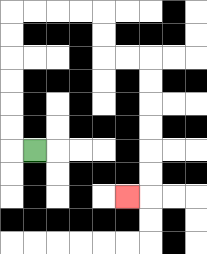{'start': '[1, 6]', 'end': '[5, 8]', 'path_directions': 'L,U,U,U,U,U,U,R,R,R,R,D,D,R,R,D,D,D,D,D,D,L', 'path_coordinates': '[[1, 6], [0, 6], [0, 5], [0, 4], [0, 3], [0, 2], [0, 1], [0, 0], [1, 0], [2, 0], [3, 0], [4, 0], [4, 1], [4, 2], [5, 2], [6, 2], [6, 3], [6, 4], [6, 5], [6, 6], [6, 7], [6, 8], [5, 8]]'}